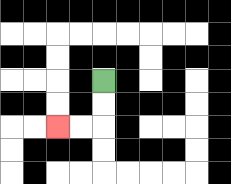{'start': '[4, 3]', 'end': '[2, 5]', 'path_directions': 'D,D,L,L', 'path_coordinates': '[[4, 3], [4, 4], [4, 5], [3, 5], [2, 5]]'}